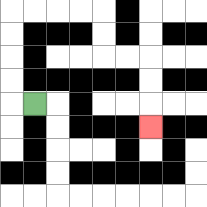{'start': '[1, 4]', 'end': '[6, 5]', 'path_directions': 'L,U,U,U,U,R,R,R,R,D,D,R,R,D,D,D', 'path_coordinates': '[[1, 4], [0, 4], [0, 3], [0, 2], [0, 1], [0, 0], [1, 0], [2, 0], [3, 0], [4, 0], [4, 1], [4, 2], [5, 2], [6, 2], [6, 3], [6, 4], [6, 5]]'}